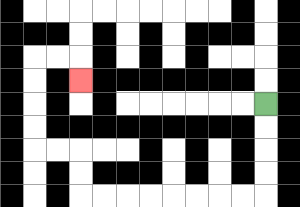{'start': '[11, 4]', 'end': '[3, 3]', 'path_directions': 'D,D,D,D,L,L,L,L,L,L,L,L,U,U,L,L,U,U,U,U,R,R,D', 'path_coordinates': '[[11, 4], [11, 5], [11, 6], [11, 7], [11, 8], [10, 8], [9, 8], [8, 8], [7, 8], [6, 8], [5, 8], [4, 8], [3, 8], [3, 7], [3, 6], [2, 6], [1, 6], [1, 5], [1, 4], [1, 3], [1, 2], [2, 2], [3, 2], [3, 3]]'}